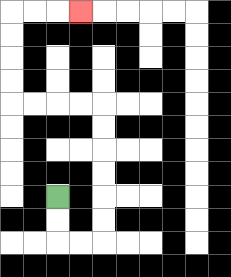{'start': '[2, 8]', 'end': '[3, 0]', 'path_directions': 'D,D,R,R,U,U,U,U,U,U,L,L,L,L,U,U,U,U,R,R,R', 'path_coordinates': '[[2, 8], [2, 9], [2, 10], [3, 10], [4, 10], [4, 9], [4, 8], [4, 7], [4, 6], [4, 5], [4, 4], [3, 4], [2, 4], [1, 4], [0, 4], [0, 3], [0, 2], [0, 1], [0, 0], [1, 0], [2, 0], [3, 0]]'}